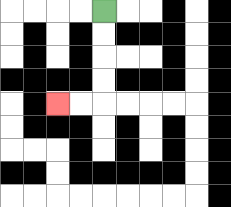{'start': '[4, 0]', 'end': '[2, 4]', 'path_directions': 'D,D,D,D,L,L', 'path_coordinates': '[[4, 0], [4, 1], [4, 2], [4, 3], [4, 4], [3, 4], [2, 4]]'}